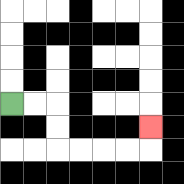{'start': '[0, 4]', 'end': '[6, 5]', 'path_directions': 'R,R,D,D,R,R,R,R,U', 'path_coordinates': '[[0, 4], [1, 4], [2, 4], [2, 5], [2, 6], [3, 6], [4, 6], [5, 6], [6, 6], [6, 5]]'}